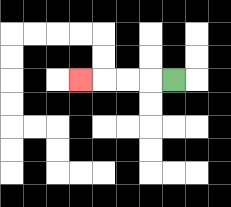{'start': '[7, 3]', 'end': '[3, 3]', 'path_directions': 'L,L,L,L', 'path_coordinates': '[[7, 3], [6, 3], [5, 3], [4, 3], [3, 3]]'}